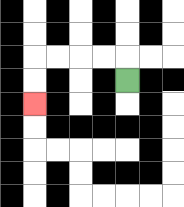{'start': '[5, 3]', 'end': '[1, 4]', 'path_directions': 'U,L,L,L,L,D,D', 'path_coordinates': '[[5, 3], [5, 2], [4, 2], [3, 2], [2, 2], [1, 2], [1, 3], [1, 4]]'}